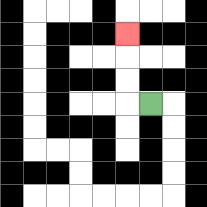{'start': '[6, 4]', 'end': '[5, 1]', 'path_directions': 'L,U,U,U', 'path_coordinates': '[[6, 4], [5, 4], [5, 3], [5, 2], [5, 1]]'}